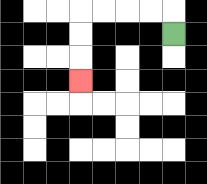{'start': '[7, 1]', 'end': '[3, 3]', 'path_directions': 'U,L,L,L,L,D,D,D', 'path_coordinates': '[[7, 1], [7, 0], [6, 0], [5, 0], [4, 0], [3, 0], [3, 1], [3, 2], [3, 3]]'}